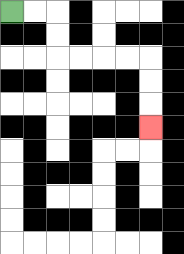{'start': '[0, 0]', 'end': '[6, 5]', 'path_directions': 'R,R,D,D,R,R,R,R,D,D,D', 'path_coordinates': '[[0, 0], [1, 0], [2, 0], [2, 1], [2, 2], [3, 2], [4, 2], [5, 2], [6, 2], [6, 3], [6, 4], [6, 5]]'}